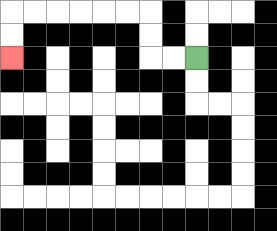{'start': '[8, 2]', 'end': '[0, 2]', 'path_directions': 'L,L,U,U,L,L,L,L,L,L,D,D', 'path_coordinates': '[[8, 2], [7, 2], [6, 2], [6, 1], [6, 0], [5, 0], [4, 0], [3, 0], [2, 0], [1, 0], [0, 0], [0, 1], [0, 2]]'}